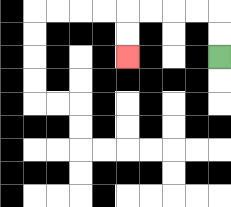{'start': '[9, 2]', 'end': '[5, 2]', 'path_directions': 'U,U,L,L,L,L,D,D', 'path_coordinates': '[[9, 2], [9, 1], [9, 0], [8, 0], [7, 0], [6, 0], [5, 0], [5, 1], [5, 2]]'}